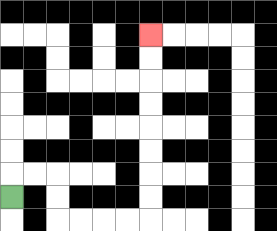{'start': '[0, 8]', 'end': '[6, 1]', 'path_directions': 'U,R,R,D,D,R,R,R,R,U,U,U,U,U,U,U,U', 'path_coordinates': '[[0, 8], [0, 7], [1, 7], [2, 7], [2, 8], [2, 9], [3, 9], [4, 9], [5, 9], [6, 9], [6, 8], [6, 7], [6, 6], [6, 5], [6, 4], [6, 3], [6, 2], [6, 1]]'}